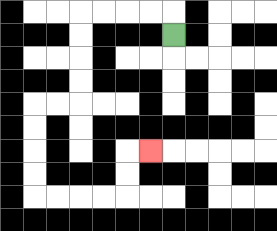{'start': '[7, 1]', 'end': '[6, 6]', 'path_directions': 'U,L,L,L,L,D,D,D,D,L,L,D,D,D,D,R,R,R,R,U,U,R', 'path_coordinates': '[[7, 1], [7, 0], [6, 0], [5, 0], [4, 0], [3, 0], [3, 1], [3, 2], [3, 3], [3, 4], [2, 4], [1, 4], [1, 5], [1, 6], [1, 7], [1, 8], [2, 8], [3, 8], [4, 8], [5, 8], [5, 7], [5, 6], [6, 6]]'}